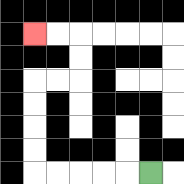{'start': '[6, 7]', 'end': '[1, 1]', 'path_directions': 'L,L,L,L,L,U,U,U,U,R,R,U,U,L,L', 'path_coordinates': '[[6, 7], [5, 7], [4, 7], [3, 7], [2, 7], [1, 7], [1, 6], [1, 5], [1, 4], [1, 3], [2, 3], [3, 3], [3, 2], [3, 1], [2, 1], [1, 1]]'}